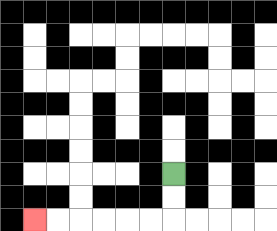{'start': '[7, 7]', 'end': '[1, 9]', 'path_directions': 'D,D,L,L,L,L,L,L', 'path_coordinates': '[[7, 7], [7, 8], [7, 9], [6, 9], [5, 9], [4, 9], [3, 9], [2, 9], [1, 9]]'}